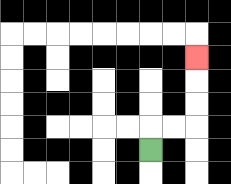{'start': '[6, 6]', 'end': '[8, 2]', 'path_directions': 'U,R,R,U,U,U', 'path_coordinates': '[[6, 6], [6, 5], [7, 5], [8, 5], [8, 4], [8, 3], [8, 2]]'}